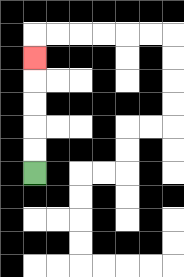{'start': '[1, 7]', 'end': '[1, 2]', 'path_directions': 'U,U,U,U,U', 'path_coordinates': '[[1, 7], [1, 6], [1, 5], [1, 4], [1, 3], [1, 2]]'}